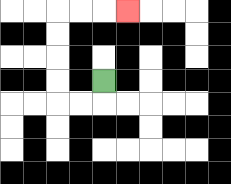{'start': '[4, 3]', 'end': '[5, 0]', 'path_directions': 'D,L,L,U,U,U,U,R,R,R', 'path_coordinates': '[[4, 3], [4, 4], [3, 4], [2, 4], [2, 3], [2, 2], [2, 1], [2, 0], [3, 0], [4, 0], [5, 0]]'}